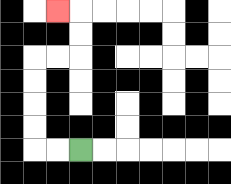{'start': '[3, 6]', 'end': '[2, 0]', 'path_directions': 'L,L,U,U,U,U,R,R,U,U,L', 'path_coordinates': '[[3, 6], [2, 6], [1, 6], [1, 5], [1, 4], [1, 3], [1, 2], [2, 2], [3, 2], [3, 1], [3, 0], [2, 0]]'}